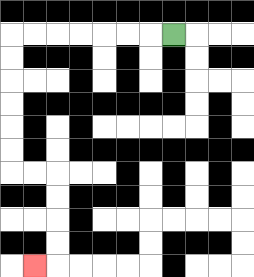{'start': '[7, 1]', 'end': '[1, 11]', 'path_directions': 'L,L,L,L,L,L,L,D,D,D,D,D,D,R,R,D,D,D,D,L', 'path_coordinates': '[[7, 1], [6, 1], [5, 1], [4, 1], [3, 1], [2, 1], [1, 1], [0, 1], [0, 2], [0, 3], [0, 4], [0, 5], [0, 6], [0, 7], [1, 7], [2, 7], [2, 8], [2, 9], [2, 10], [2, 11], [1, 11]]'}